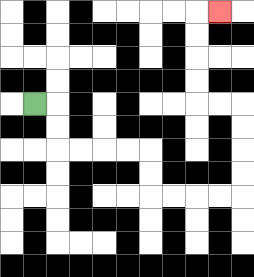{'start': '[1, 4]', 'end': '[9, 0]', 'path_directions': 'R,D,D,R,R,R,R,D,D,R,R,R,R,U,U,U,U,L,L,U,U,U,U,R', 'path_coordinates': '[[1, 4], [2, 4], [2, 5], [2, 6], [3, 6], [4, 6], [5, 6], [6, 6], [6, 7], [6, 8], [7, 8], [8, 8], [9, 8], [10, 8], [10, 7], [10, 6], [10, 5], [10, 4], [9, 4], [8, 4], [8, 3], [8, 2], [8, 1], [8, 0], [9, 0]]'}